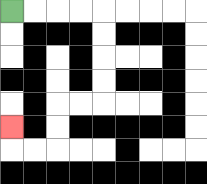{'start': '[0, 0]', 'end': '[0, 5]', 'path_directions': 'R,R,R,R,D,D,D,D,L,L,D,D,L,L,U', 'path_coordinates': '[[0, 0], [1, 0], [2, 0], [3, 0], [4, 0], [4, 1], [4, 2], [4, 3], [4, 4], [3, 4], [2, 4], [2, 5], [2, 6], [1, 6], [0, 6], [0, 5]]'}